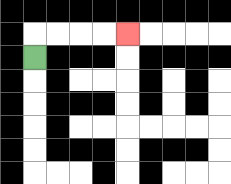{'start': '[1, 2]', 'end': '[5, 1]', 'path_directions': 'U,R,R,R,R', 'path_coordinates': '[[1, 2], [1, 1], [2, 1], [3, 1], [4, 1], [5, 1]]'}